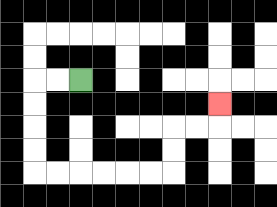{'start': '[3, 3]', 'end': '[9, 4]', 'path_directions': 'L,L,D,D,D,D,R,R,R,R,R,R,U,U,R,R,U', 'path_coordinates': '[[3, 3], [2, 3], [1, 3], [1, 4], [1, 5], [1, 6], [1, 7], [2, 7], [3, 7], [4, 7], [5, 7], [6, 7], [7, 7], [7, 6], [7, 5], [8, 5], [9, 5], [9, 4]]'}